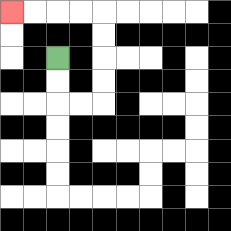{'start': '[2, 2]', 'end': '[0, 0]', 'path_directions': 'D,D,R,R,U,U,U,U,L,L,L,L', 'path_coordinates': '[[2, 2], [2, 3], [2, 4], [3, 4], [4, 4], [4, 3], [4, 2], [4, 1], [4, 0], [3, 0], [2, 0], [1, 0], [0, 0]]'}